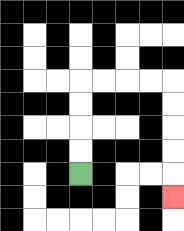{'start': '[3, 7]', 'end': '[7, 8]', 'path_directions': 'U,U,U,U,R,R,R,R,D,D,D,D,D', 'path_coordinates': '[[3, 7], [3, 6], [3, 5], [3, 4], [3, 3], [4, 3], [5, 3], [6, 3], [7, 3], [7, 4], [7, 5], [7, 6], [7, 7], [7, 8]]'}